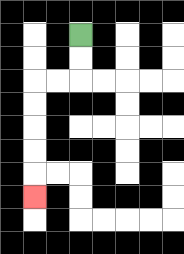{'start': '[3, 1]', 'end': '[1, 8]', 'path_directions': 'D,D,L,L,D,D,D,D,D', 'path_coordinates': '[[3, 1], [3, 2], [3, 3], [2, 3], [1, 3], [1, 4], [1, 5], [1, 6], [1, 7], [1, 8]]'}